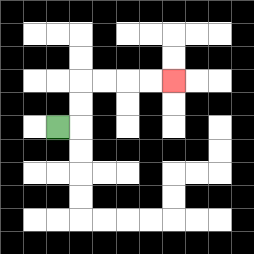{'start': '[2, 5]', 'end': '[7, 3]', 'path_directions': 'R,U,U,R,R,R,R', 'path_coordinates': '[[2, 5], [3, 5], [3, 4], [3, 3], [4, 3], [5, 3], [6, 3], [7, 3]]'}